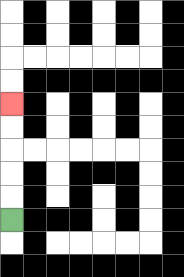{'start': '[0, 9]', 'end': '[0, 4]', 'path_directions': 'U,U,U,U,U', 'path_coordinates': '[[0, 9], [0, 8], [0, 7], [0, 6], [0, 5], [0, 4]]'}